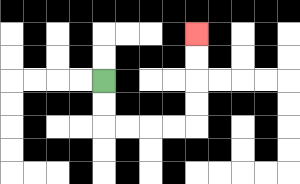{'start': '[4, 3]', 'end': '[8, 1]', 'path_directions': 'D,D,R,R,R,R,U,U,U,U', 'path_coordinates': '[[4, 3], [4, 4], [4, 5], [5, 5], [6, 5], [7, 5], [8, 5], [8, 4], [8, 3], [8, 2], [8, 1]]'}